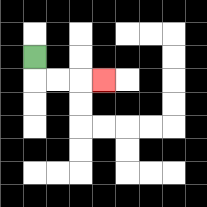{'start': '[1, 2]', 'end': '[4, 3]', 'path_directions': 'D,R,R,R', 'path_coordinates': '[[1, 2], [1, 3], [2, 3], [3, 3], [4, 3]]'}